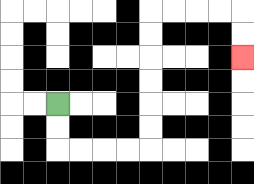{'start': '[2, 4]', 'end': '[10, 2]', 'path_directions': 'D,D,R,R,R,R,U,U,U,U,U,U,R,R,R,R,D,D', 'path_coordinates': '[[2, 4], [2, 5], [2, 6], [3, 6], [4, 6], [5, 6], [6, 6], [6, 5], [6, 4], [6, 3], [6, 2], [6, 1], [6, 0], [7, 0], [8, 0], [9, 0], [10, 0], [10, 1], [10, 2]]'}